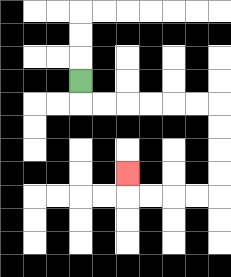{'start': '[3, 3]', 'end': '[5, 7]', 'path_directions': 'D,R,R,R,R,R,R,D,D,D,D,L,L,L,L,U', 'path_coordinates': '[[3, 3], [3, 4], [4, 4], [5, 4], [6, 4], [7, 4], [8, 4], [9, 4], [9, 5], [9, 6], [9, 7], [9, 8], [8, 8], [7, 8], [6, 8], [5, 8], [5, 7]]'}